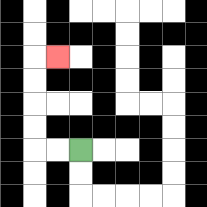{'start': '[3, 6]', 'end': '[2, 2]', 'path_directions': 'L,L,U,U,U,U,R', 'path_coordinates': '[[3, 6], [2, 6], [1, 6], [1, 5], [1, 4], [1, 3], [1, 2], [2, 2]]'}